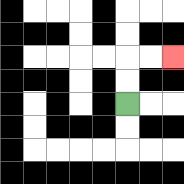{'start': '[5, 4]', 'end': '[7, 2]', 'path_directions': 'U,U,R,R', 'path_coordinates': '[[5, 4], [5, 3], [5, 2], [6, 2], [7, 2]]'}